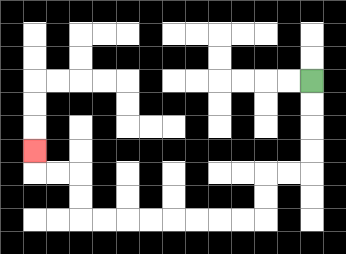{'start': '[13, 3]', 'end': '[1, 6]', 'path_directions': 'D,D,D,D,L,L,D,D,L,L,L,L,L,L,L,L,U,U,L,L,U', 'path_coordinates': '[[13, 3], [13, 4], [13, 5], [13, 6], [13, 7], [12, 7], [11, 7], [11, 8], [11, 9], [10, 9], [9, 9], [8, 9], [7, 9], [6, 9], [5, 9], [4, 9], [3, 9], [3, 8], [3, 7], [2, 7], [1, 7], [1, 6]]'}